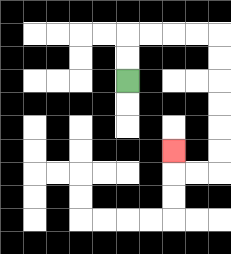{'start': '[5, 3]', 'end': '[7, 6]', 'path_directions': 'U,U,R,R,R,R,D,D,D,D,D,D,L,L,U', 'path_coordinates': '[[5, 3], [5, 2], [5, 1], [6, 1], [7, 1], [8, 1], [9, 1], [9, 2], [9, 3], [9, 4], [9, 5], [9, 6], [9, 7], [8, 7], [7, 7], [7, 6]]'}